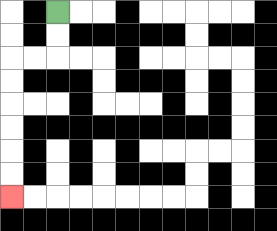{'start': '[2, 0]', 'end': '[0, 8]', 'path_directions': 'D,D,L,L,D,D,D,D,D,D', 'path_coordinates': '[[2, 0], [2, 1], [2, 2], [1, 2], [0, 2], [0, 3], [0, 4], [0, 5], [0, 6], [0, 7], [0, 8]]'}